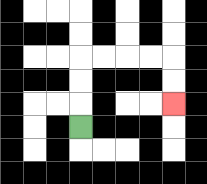{'start': '[3, 5]', 'end': '[7, 4]', 'path_directions': 'U,U,U,R,R,R,R,D,D', 'path_coordinates': '[[3, 5], [3, 4], [3, 3], [3, 2], [4, 2], [5, 2], [6, 2], [7, 2], [7, 3], [7, 4]]'}